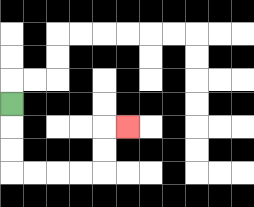{'start': '[0, 4]', 'end': '[5, 5]', 'path_directions': 'D,D,D,R,R,R,R,U,U,R', 'path_coordinates': '[[0, 4], [0, 5], [0, 6], [0, 7], [1, 7], [2, 7], [3, 7], [4, 7], [4, 6], [4, 5], [5, 5]]'}